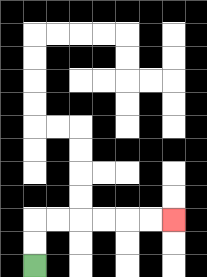{'start': '[1, 11]', 'end': '[7, 9]', 'path_directions': 'U,U,R,R,R,R,R,R', 'path_coordinates': '[[1, 11], [1, 10], [1, 9], [2, 9], [3, 9], [4, 9], [5, 9], [6, 9], [7, 9]]'}